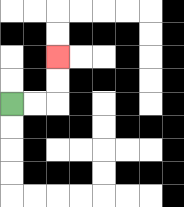{'start': '[0, 4]', 'end': '[2, 2]', 'path_directions': 'R,R,U,U', 'path_coordinates': '[[0, 4], [1, 4], [2, 4], [2, 3], [2, 2]]'}